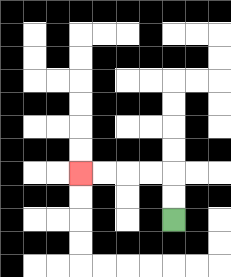{'start': '[7, 9]', 'end': '[3, 7]', 'path_directions': 'U,U,L,L,L,L', 'path_coordinates': '[[7, 9], [7, 8], [7, 7], [6, 7], [5, 7], [4, 7], [3, 7]]'}